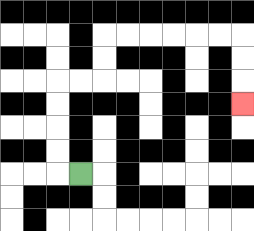{'start': '[3, 7]', 'end': '[10, 4]', 'path_directions': 'L,U,U,U,U,R,R,U,U,R,R,R,R,R,R,D,D,D', 'path_coordinates': '[[3, 7], [2, 7], [2, 6], [2, 5], [2, 4], [2, 3], [3, 3], [4, 3], [4, 2], [4, 1], [5, 1], [6, 1], [7, 1], [8, 1], [9, 1], [10, 1], [10, 2], [10, 3], [10, 4]]'}